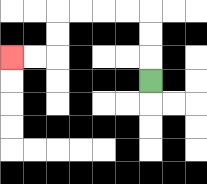{'start': '[6, 3]', 'end': '[0, 2]', 'path_directions': 'U,U,U,L,L,L,L,D,D,L,L', 'path_coordinates': '[[6, 3], [6, 2], [6, 1], [6, 0], [5, 0], [4, 0], [3, 0], [2, 0], [2, 1], [2, 2], [1, 2], [0, 2]]'}